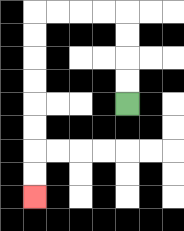{'start': '[5, 4]', 'end': '[1, 8]', 'path_directions': 'U,U,U,U,L,L,L,L,D,D,D,D,D,D,D,D', 'path_coordinates': '[[5, 4], [5, 3], [5, 2], [5, 1], [5, 0], [4, 0], [3, 0], [2, 0], [1, 0], [1, 1], [1, 2], [1, 3], [1, 4], [1, 5], [1, 6], [1, 7], [1, 8]]'}